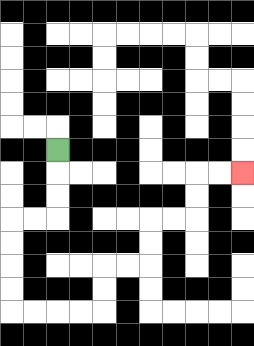{'start': '[2, 6]', 'end': '[10, 7]', 'path_directions': 'D,D,D,L,L,D,D,D,D,R,R,R,R,U,U,R,R,U,U,R,R,U,U,R,R', 'path_coordinates': '[[2, 6], [2, 7], [2, 8], [2, 9], [1, 9], [0, 9], [0, 10], [0, 11], [0, 12], [0, 13], [1, 13], [2, 13], [3, 13], [4, 13], [4, 12], [4, 11], [5, 11], [6, 11], [6, 10], [6, 9], [7, 9], [8, 9], [8, 8], [8, 7], [9, 7], [10, 7]]'}